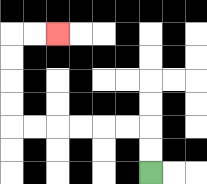{'start': '[6, 7]', 'end': '[2, 1]', 'path_directions': 'U,U,L,L,L,L,L,L,U,U,U,U,R,R', 'path_coordinates': '[[6, 7], [6, 6], [6, 5], [5, 5], [4, 5], [3, 5], [2, 5], [1, 5], [0, 5], [0, 4], [0, 3], [0, 2], [0, 1], [1, 1], [2, 1]]'}